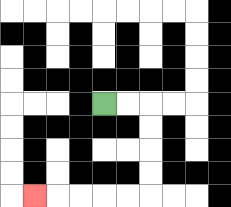{'start': '[4, 4]', 'end': '[1, 8]', 'path_directions': 'R,R,D,D,D,D,L,L,L,L,L', 'path_coordinates': '[[4, 4], [5, 4], [6, 4], [6, 5], [6, 6], [6, 7], [6, 8], [5, 8], [4, 8], [3, 8], [2, 8], [1, 8]]'}